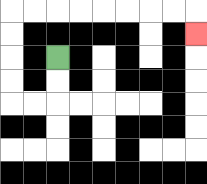{'start': '[2, 2]', 'end': '[8, 1]', 'path_directions': 'D,D,L,L,U,U,U,U,R,R,R,R,R,R,R,R,D', 'path_coordinates': '[[2, 2], [2, 3], [2, 4], [1, 4], [0, 4], [0, 3], [0, 2], [0, 1], [0, 0], [1, 0], [2, 0], [3, 0], [4, 0], [5, 0], [6, 0], [7, 0], [8, 0], [8, 1]]'}